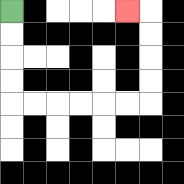{'start': '[0, 0]', 'end': '[5, 0]', 'path_directions': 'D,D,D,D,R,R,R,R,R,R,U,U,U,U,L', 'path_coordinates': '[[0, 0], [0, 1], [0, 2], [0, 3], [0, 4], [1, 4], [2, 4], [3, 4], [4, 4], [5, 4], [6, 4], [6, 3], [6, 2], [6, 1], [6, 0], [5, 0]]'}